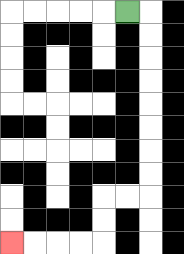{'start': '[5, 0]', 'end': '[0, 10]', 'path_directions': 'R,D,D,D,D,D,D,D,D,L,L,D,D,L,L,L,L', 'path_coordinates': '[[5, 0], [6, 0], [6, 1], [6, 2], [6, 3], [6, 4], [6, 5], [6, 6], [6, 7], [6, 8], [5, 8], [4, 8], [4, 9], [4, 10], [3, 10], [2, 10], [1, 10], [0, 10]]'}